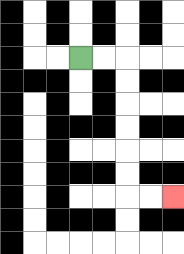{'start': '[3, 2]', 'end': '[7, 8]', 'path_directions': 'R,R,D,D,D,D,D,D,R,R', 'path_coordinates': '[[3, 2], [4, 2], [5, 2], [5, 3], [5, 4], [5, 5], [5, 6], [5, 7], [5, 8], [6, 8], [7, 8]]'}